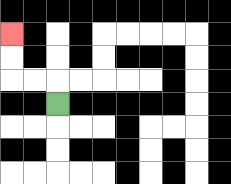{'start': '[2, 4]', 'end': '[0, 1]', 'path_directions': 'U,L,L,U,U', 'path_coordinates': '[[2, 4], [2, 3], [1, 3], [0, 3], [0, 2], [0, 1]]'}